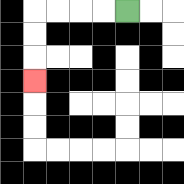{'start': '[5, 0]', 'end': '[1, 3]', 'path_directions': 'L,L,L,L,D,D,D', 'path_coordinates': '[[5, 0], [4, 0], [3, 0], [2, 0], [1, 0], [1, 1], [1, 2], [1, 3]]'}